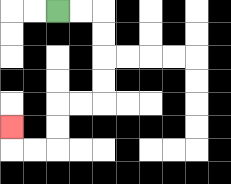{'start': '[2, 0]', 'end': '[0, 5]', 'path_directions': 'R,R,D,D,D,D,L,L,D,D,L,L,U', 'path_coordinates': '[[2, 0], [3, 0], [4, 0], [4, 1], [4, 2], [4, 3], [4, 4], [3, 4], [2, 4], [2, 5], [2, 6], [1, 6], [0, 6], [0, 5]]'}